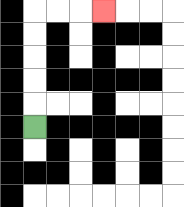{'start': '[1, 5]', 'end': '[4, 0]', 'path_directions': 'U,U,U,U,U,R,R,R', 'path_coordinates': '[[1, 5], [1, 4], [1, 3], [1, 2], [1, 1], [1, 0], [2, 0], [3, 0], [4, 0]]'}